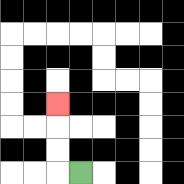{'start': '[3, 7]', 'end': '[2, 4]', 'path_directions': 'L,U,U,U', 'path_coordinates': '[[3, 7], [2, 7], [2, 6], [2, 5], [2, 4]]'}